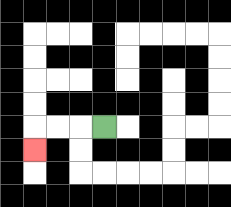{'start': '[4, 5]', 'end': '[1, 6]', 'path_directions': 'L,L,L,D', 'path_coordinates': '[[4, 5], [3, 5], [2, 5], [1, 5], [1, 6]]'}